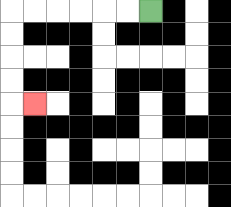{'start': '[6, 0]', 'end': '[1, 4]', 'path_directions': 'L,L,L,L,L,L,D,D,D,D,R', 'path_coordinates': '[[6, 0], [5, 0], [4, 0], [3, 0], [2, 0], [1, 0], [0, 0], [0, 1], [0, 2], [0, 3], [0, 4], [1, 4]]'}